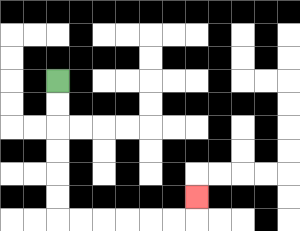{'start': '[2, 3]', 'end': '[8, 8]', 'path_directions': 'D,D,D,D,D,D,R,R,R,R,R,R,U', 'path_coordinates': '[[2, 3], [2, 4], [2, 5], [2, 6], [2, 7], [2, 8], [2, 9], [3, 9], [4, 9], [5, 9], [6, 9], [7, 9], [8, 9], [8, 8]]'}